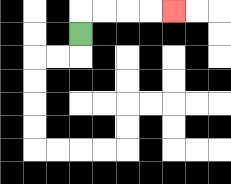{'start': '[3, 1]', 'end': '[7, 0]', 'path_directions': 'U,R,R,R,R', 'path_coordinates': '[[3, 1], [3, 0], [4, 0], [5, 0], [6, 0], [7, 0]]'}